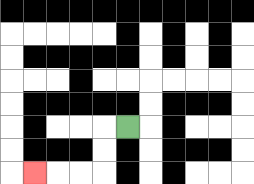{'start': '[5, 5]', 'end': '[1, 7]', 'path_directions': 'L,D,D,L,L,L', 'path_coordinates': '[[5, 5], [4, 5], [4, 6], [4, 7], [3, 7], [2, 7], [1, 7]]'}